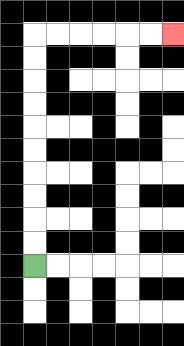{'start': '[1, 11]', 'end': '[7, 1]', 'path_directions': 'U,U,U,U,U,U,U,U,U,U,R,R,R,R,R,R', 'path_coordinates': '[[1, 11], [1, 10], [1, 9], [1, 8], [1, 7], [1, 6], [1, 5], [1, 4], [1, 3], [1, 2], [1, 1], [2, 1], [3, 1], [4, 1], [5, 1], [6, 1], [7, 1]]'}